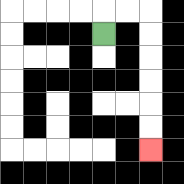{'start': '[4, 1]', 'end': '[6, 6]', 'path_directions': 'U,R,R,D,D,D,D,D,D', 'path_coordinates': '[[4, 1], [4, 0], [5, 0], [6, 0], [6, 1], [6, 2], [6, 3], [6, 4], [6, 5], [6, 6]]'}